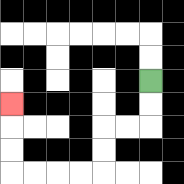{'start': '[6, 3]', 'end': '[0, 4]', 'path_directions': 'D,D,L,L,D,D,L,L,L,L,U,U,U', 'path_coordinates': '[[6, 3], [6, 4], [6, 5], [5, 5], [4, 5], [4, 6], [4, 7], [3, 7], [2, 7], [1, 7], [0, 7], [0, 6], [0, 5], [0, 4]]'}